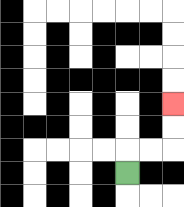{'start': '[5, 7]', 'end': '[7, 4]', 'path_directions': 'U,R,R,U,U', 'path_coordinates': '[[5, 7], [5, 6], [6, 6], [7, 6], [7, 5], [7, 4]]'}